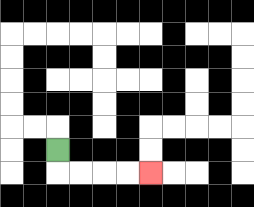{'start': '[2, 6]', 'end': '[6, 7]', 'path_directions': 'D,R,R,R,R', 'path_coordinates': '[[2, 6], [2, 7], [3, 7], [4, 7], [5, 7], [6, 7]]'}